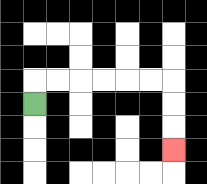{'start': '[1, 4]', 'end': '[7, 6]', 'path_directions': 'U,R,R,R,R,R,R,D,D,D', 'path_coordinates': '[[1, 4], [1, 3], [2, 3], [3, 3], [4, 3], [5, 3], [6, 3], [7, 3], [7, 4], [7, 5], [7, 6]]'}